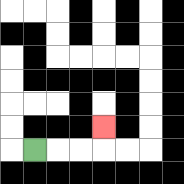{'start': '[1, 6]', 'end': '[4, 5]', 'path_directions': 'R,R,R,U', 'path_coordinates': '[[1, 6], [2, 6], [3, 6], [4, 6], [4, 5]]'}